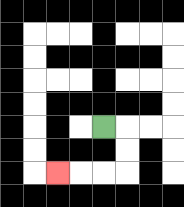{'start': '[4, 5]', 'end': '[2, 7]', 'path_directions': 'R,D,D,L,L,L', 'path_coordinates': '[[4, 5], [5, 5], [5, 6], [5, 7], [4, 7], [3, 7], [2, 7]]'}